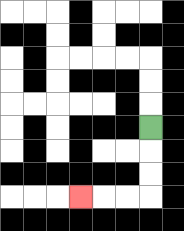{'start': '[6, 5]', 'end': '[3, 8]', 'path_directions': 'D,D,D,L,L,L', 'path_coordinates': '[[6, 5], [6, 6], [6, 7], [6, 8], [5, 8], [4, 8], [3, 8]]'}